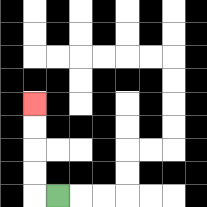{'start': '[2, 8]', 'end': '[1, 4]', 'path_directions': 'L,U,U,U,U', 'path_coordinates': '[[2, 8], [1, 8], [1, 7], [1, 6], [1, 5], [1, 4]]'}